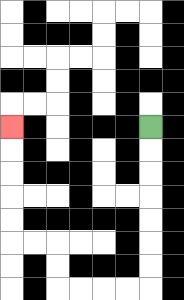{'start': '[6, 5]', 'end': '[0, 5]', 'path_directions': 'D,D,D,D,D,D,D,L,L,L,L,U,U,L,L,U,U,U,U,U', 'path_coordinates': '[[6, 5], [6, 6], [6, 7], [6, 8], [6, 9], [6, 10], [6, 11], [6, 12], [5, 12], [4, 12], [3, 12], [2, 12], [2, 11], [2, 10], [1, 10], [0, 10], [0, 9], [0, 8], [0, 7], [0, 6], [0, 5]]'}